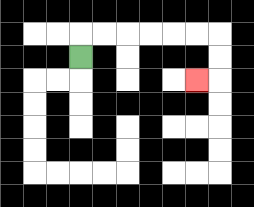{'start': '[3, 2]', 'end': '[8, 3]', 'path_directions': 'U,R,R,R,R,R,R,D,D,L', 'path_coordinates': '[[3, 2], [3, 1], [4, 1], [5, 1], [6, 1], [7, 1], [8, 1], [9, 1], [9, 2], [9, 3], [8, 3]]'}